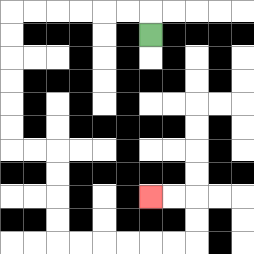{'start': '[6, 1]', 'end': '[6, 8]', 'path_directions': 'U,L,L,L,L,L,L,D,D,D,D,D,D,R,R,D,D,D,D,R,R,R,R,R,R,U,U,L,L', 'path_coordinates': '[[6, 1], [6, 0], [5, 0], [4, 0], [3, 0], [2, 0], [1, 0], [0, 0], [0, 1], [0, 2], [0, 3], [0, 4], [0, 5], [0, 6], [1, 6], [2, 6], [2, 7], [2, 8], [2, 9], [2, 10], [3, 10], [4, 10], [5, 10], [6, 10], [7, 10], [8, 10], [8, 9], [8, 8], [7, 8], [6, 8]]'}